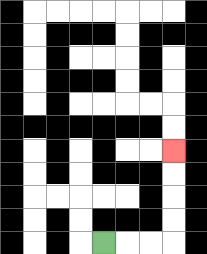{'start': '[4, 10]', 'end': '[7, 6]', 'path_directions': 'R,R,R,U,U,U,U', 'path_coordinates': '[[4, 10], [5, 10], [6, 10], [7, 10], [7, 9], [7, 8], [7, 7], [7, 6]]'}